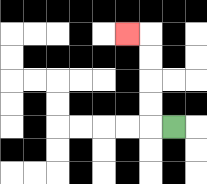{'start': '[7, 5]', 'end': '[5, 1]', 'path_directions': 'L,U,U,U,U,L', 'path_coordinates': '[[7, 5], [6, 5], [6, 4], [6, 3], [6, 2], [6, 1], [5, 1]]'}